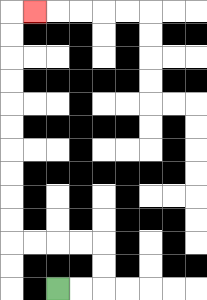{'start': '[2, 12]', 'end': '[1, 0]', 'path_directions': 'R,R,U,U,L,L,L,L,U,U,U,U,U,U,U,U,U,U,R', 'path_coordinates': '[[2, 12], [3, 12], [4, 12], [4, 11], [4, 10], [3, 10], [2, 10], [1, 10], [0, 10], [0, 9], [0, 8], [0, 7], [0, 6], [0, 5], [0, 4], [0, 3], [0, 2], [0, 1], [0, 0], [1, 0]]'}